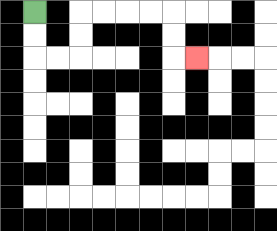{'start': '[1, 0]', 'end': '[8, 2]', 'path_directions': 'D,D,R,R,U,U,R,R,R,R,D,D,R', 'path_coordinates': '[[1, 0], [1, 1], [1, 2], [2, 2], [3, 2], [3, 1], [3, 0], [4, 0], [5, 0], [6, 0], [7, 0], [7, 1], [7, 2], [8, 2]]'}